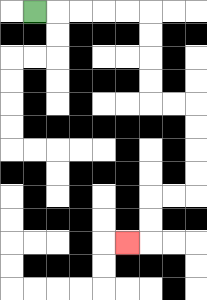{'start': '[1, 0]', 'end': '[5, 10]', 'path_directions': 'R,R,R,R,R,D,D,D,D,R,R,D,D,D,D,L,L,D,D,L', 'path_coordinates': '[[1, 0], [2, 0], [3, 0], [4, 0], [5, 0], [6, 0], [6, 1], [6, 2], [6, 3], [6, 4], [7, 4], [8, 4], [8, 5], [8, 6], [8, 7], [8, 8], [7, 8], [6, 8], [6, 9], [6, 10], [5, 10]]'}